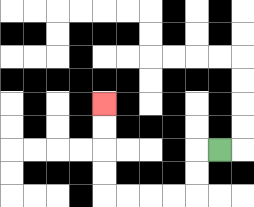{'start': '[9, 6]', 'end': '[4, 4]', 'path_directions': 'L,D,D,L,L,L,L,U,U,U,U', 'path_coordinates': '[[9, 6], [8, 6], [8, 7], [8, 8], [7, 8], [6, 8], [5, 8], [4, 8], [4, 7], [4, 6], [4, 5], [4, 4]]'}